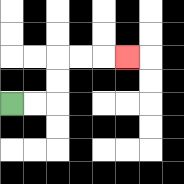{'start': '[0, 4]', 'end': '[5, 2]', 'path_directions': 'R,R,U,U,R,R,R', 'path_coordinates': '[[0, 4], [1, 4], [2, 4], [2, 3], [2, 2], [3, 2], [4, 2], [5, 2]]'}